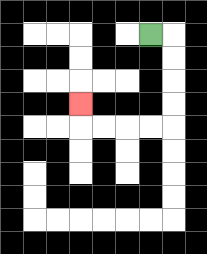{'start': '[6, 1]', 'end': '[3, 4]', 'path_directions': 'R,D,D,D,D,L,L,L,L,U', 'path_coordinates': '[[6, 1], [7, 1], [7, 2], [7, 3], [7, 4], [7, 5], [6, 5], [5, 5], [4, 5], [3, 5], [3, 4]]'}